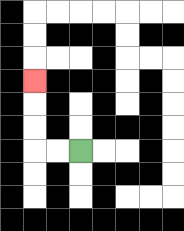{'start': '[3, 6]', 'end': '[1, 3]', 'path_directions': 'L,L,U,U,U', 'path_coordinates': '[[3, 6], [2, 6], [1, 6], [1, 5], [1, 4], [1, 3]]'}